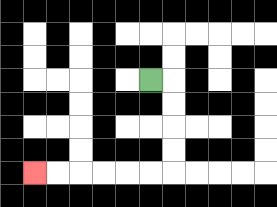{'start': '[6, 3]', 'end': '[1, 7]', 'path_directions': 'R,D,D,D,D,L,L,L,L,L,L', 'path_coordinates': '[[6, 3], [7, 3], [7, 4], [7, 5], [7, 6], [7, 7], [6, 7], [5, 7], [4, 7], [3, 7], [2, 7], [1, 7]]'}